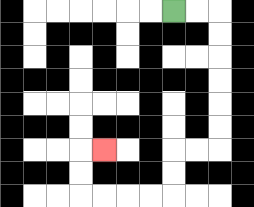{'start': '[7, 0]', 'end': '[4, 6]', 'path_directions': 'R,R,D,D,D,D,D,D,L,L,D,D,L,L,L,L,U,U,R', 'path_coordinates': '[[7, 0], [8, 0], [9, 0], [9, 1], [9, 2], [9, 3], [9, 4], [9, 5], [9, 6], [8, 6], [7, 6], [7, 7], [7, 8], [6, 8], [5, 8], [4, 8], [3, 8], [3, 7], [3, 6], [4, 6]]'}